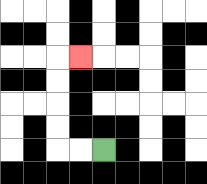{'start': '[4, 6]', 'end': '[3, 2]', 'path_directions': 'L,L,U,U,U,U,R', 'path_coordinates': '[[4, 6], [3, 6], [2, 6], [2, 5], [2, 4], [2, 3], [2, 2], [3, 2]]'}